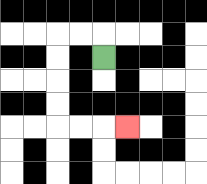{'start': '[4, 2]', 'end': '[5, 5]', 'path_directions': 'U,L,L,D,D,D,D,R,R,R', 'path_coordinates': '[[4, 2], [4, 1], [3, 1], [2, 1], [2, 2], [2, 3], [2, 4], [2, 5], [3, 5], [4, 5], [5, 5]]'}